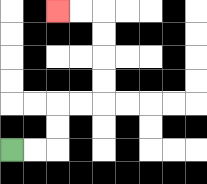{'start': '[0, 6]', 'end': '[2, 0]', 'path_directions': 'R,R,U,U,R,R,U,U,U,U,L,L', 'path_coordinates': '[[0, 6], [1, 6], [2, 6], [2, 5], [2, 4], [3, 4], [4, 4], [4, 3], [4, 2], [4, 1], [4, 0], [3, 0], [2, 0]]'}